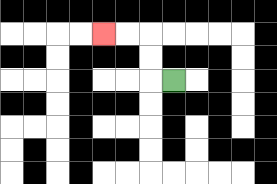{'start': '[7, 3]', 'end': '[4, 1]', 'path_directions': 'L,U,U,L,L', 'path_coordinates': '[[7, 3], [6, 3], [6, 2], [6, 1], [5, 1], [4, 1]]'}